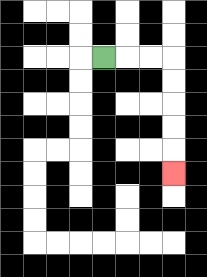{'start': '[4, 2]', 'end': '[7, 7]', 'path_directions': 'R,R,R,D,D,D,D,D', 'path_coordinates': '[[4, 2], [5, 2], [6, 2], [7, 2], [7, 3], [7, 4], [7, 5], [7, 6], [7, 7]]'}